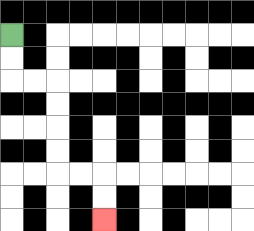{'start': '[0, 1]', 'end': '[4, 9]', 'path_directions': 'D,D,R,R,D,D,D,D,R,R,D,D', 'path_coordinates': '[[0, 1], [0, 2], [0, 3], [1, 3], [2, 3], [2, 4], [2, 5], [2, 6], [2, 7], [3, 7], [4, 7], [4, 8], [4, 9]]'}